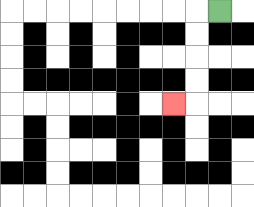{'start': '[9, 0]', 'end': '[7, 4]', 'path_directions': 'L,D,D,D,D,L', 'path_coordinates': '[[9, 0], [8, 0], [8, 1], [8, 2], [8, 3], [8, 4], [7, 4]]'}